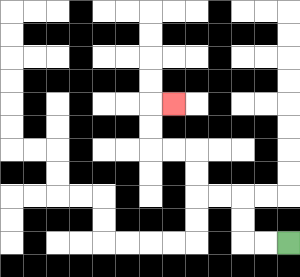{'start': '[12, 10]', 'end': '[7, 4]', 'path_directions': 'L,L,U,U,L,L,U,U,L,L,U,U,R', 'path_coordinates': '[[12, 10], [11, 10], [10, 10], [10, 9], [10, 8], [9, 8], [8, 8], [8, 7], [8, 6], [7, 6], [6, 6], [6, 5], [6, 4], [7, 4]]'}